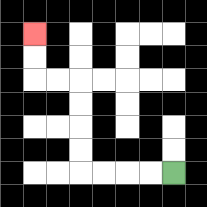{'start': '[7, 7]', 'end': '[1, 1]', 'path_directions': 'L,L,L,L,U,U,U,U,L,L,U,U', 'path_coordinates': '[[7, 7], [6, 7], [5, 7], [4, 7], [3, 7], [3, 6], [3, 5], [3, 4], [3, 3], [2, 3], [1, 3], [1, 2], [1, 1]]'}